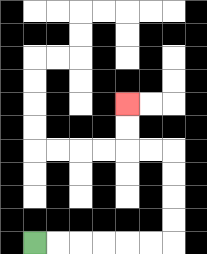{'start': '[1, 10]', 'end': '[5, 4]', 'path_directions': 'R,R,R,R,R,R,U,U,U,U,L,L,U,U', 'path_coordinates': '[[1, 10], [2, 10], [3, 10], [4, 10], [5, 10], [6, 10], [7, 10], [7, 9], [7, 8], [7, 7], [7, 6], [6, 6], [5, 6], [5, 5], [5, 4]]'}